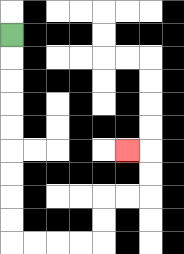{'start': '[0, 1]', 'end': '[5, 6]', 'path_directions': 'D,D,D,D,D,D,D,D,D,R,R,R,R,U,U,R,R,U,U,L', 'path_coordinates': '[[0, 1], [0, 2], [0, 3], [0, 4], [0, 5], [0, 6], [0, 7], [0, 8], [0, 9], [0, 10], [1, 10], [2, 10], [3, 10], [4, 10], [4, 9], [4, 8], [5, 8], [6, 8], [6, 7], [6, 6], [5, 6]]'}